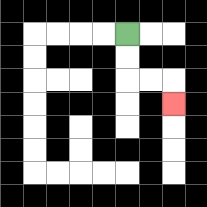{'start': '[5, 1]', 'end': '[7, 4]', 'path_directions': 'D,D,R,R,D', 'path_coordinates': '[[5, 1], [5, 2], [5, 3], [6, 3], [7, 3], [7, 4]]'}